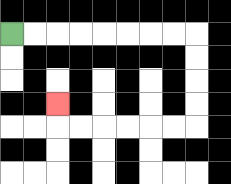{'start': '[0, 1]', 'end': '[2, 4]', 'path_directions': 'R,R,R,R,R,R,R,R,D,D,D,D,L,L,L,L,L,L,U', 'path_coordinates': '[[0, 1], [1, 1], [2, 1], [3, 1], [4, 1], [5, 1], [6, 1], [7, 1], [8, 1], [8, 2], [8, 3], [8, 4], [8, 5], [7, 5], [6, 5], [5, 5], [4, 5], [3, 5], [2, 5], [2, 4]]'}